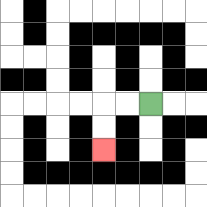{'start': '[6, 4]', 'end': '[4, 6]', 'path_directions': 'L,L,D,D', 'path_coordinates': '[[6, 4], [5, 4], [4, 4], [4, 5], [4, 6]]'}